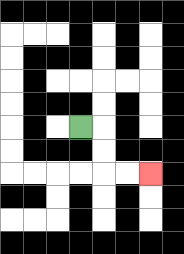{'start': '[3, 5]', 'end': '[6, 7]', 'path_directions': 'R,D,D,R,R', 'path_coordinates': '[[3, 5], [4, 5], [4, 6], [4, 7], [5, 7], [6, 7]]'}